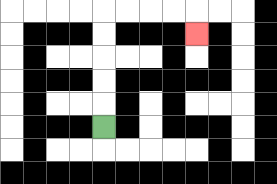{'start': '[4, 5]', 'end': '[8, 1]', 'path_directions': 'U,U,U,U,U,R,R,R,R,D', 'path_coordinates': '[[4, 5], [4, 4], [4, 3], [4, 2], [4, 1], [4, 0], [5, 0], [6, 0], [7, 0], [8, 0], [8, 1]]'}